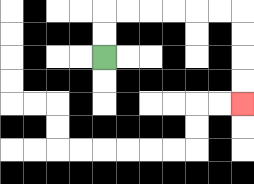{'start': '[4, 2]', 'end': '[10, 4]', 'path_directions': 'U,U,R,R,R,R,R,R,D,D,D,D', 'path_coordinates': '[[4, 2], [4, 1], [4, 0], [5, 0], [6, 0], [7, 0], [8, 0], [9, 0], [10, 0], [10, 1], [10, 2], [10, 3], [10, 4]]'}